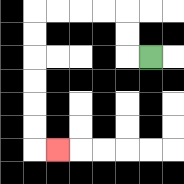{'start': '[6, 2]', 'end': '[2, 6]', 'path_directions': 'L,U,U,L,L,L,L,D,D,D,D,D,D,R', 'path_coordinates': '[[6, 2], [5, 2], [5, 1], [5, 0], [4, 0], [3, 0], [2, 0], [1, 0], [1, 1], [1, 2], [1, 3], [1, 4], [1, 5], [1, 6], [2, 6]]'}